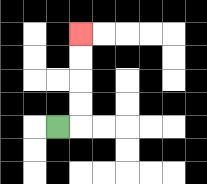{'start': '[2, 5]', 'end': '[3, 1]', 'path_directions': 'R,U,U,U,U', 'path_coordinates': '[[2, 5], [3, 5], [3, 4], [3, 3], [3, 2], [3, 1]]'}